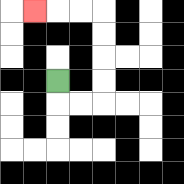{'start': '[2, 3]', 'end': '[1, 0]', 'path_directions': 'D,R,R,U,U,U,U,L,L,L', 'path_coordinates': '[[2, 3], [2, 4], [3, 4], [4, 4], [4, 3], [4, 2], [4, 1], [4, 0], [3, 0], [2, 0], [1, 0]]'}